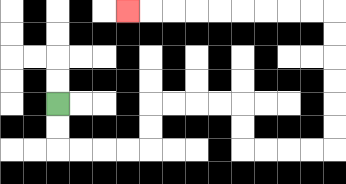{'start': '[2, 4]', 'end': '[5, 0]', 'path_directions': 'D,D,R,R,R,R,U,U,R,R,R,R,D,D,R,R,R,R,U,U,U,U,U,U,L,L,L,L,L,L,L,L,L', 'path_coordinates': '[[2, 4], [2, 5], [2, 6], [3, 6], [4, 6], [5, 6], [6, 6], [6, 5], [6, 4], [7, 4], [8, 4], [9, 4], [10, 4], [10, 5], [10, 6], [11, 6], [12, 6], [13, 6], [14, 6], [14, 5], [14, 4], [14, 3], [14, 2], [14, 1], [14, 0], [13, 0], [12, 0], [11, 0], [10, 0], [9, 0], [8, 0], [7, 0], [6, 0], [5, 0]]'}